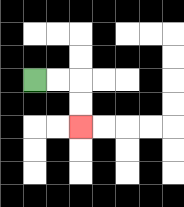{'start': '[1, 3]', 'end': '[3, 5]', 'path_directions': 'R,R,D,D', 'path_coordinates': '[[1, 3], [2, 3], [3, 3], [3, 4], [3, 5]]'}